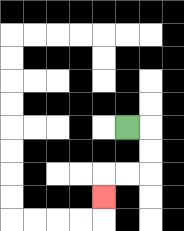{'start': '[5, 5]', 'end': '[4, 8]', 'path_directions': 'R,D,D,L,L,D', 'path_coordinates': '[[5, 5], [6, 5], [6, 6], [6, 7], [5, 7], [4, 7], [4, 8]]'}